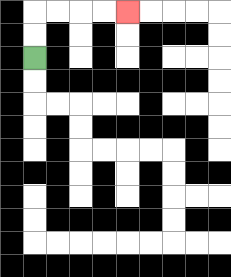{'start': '[1, 2]', 'end': '[5, 0]', 'path_directions': 'U,U,R,R,R,R', 'path_coordinates': '[[1, 2], [1, 1], [1, 0], [2, 0], [3, 0], [4, 0], [5, 0]]'}